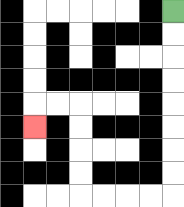{'start': '[7, 0]', 'end': '[1, 5]', 'path_directions': 'D,D,D,D,D,D,D,D,L,L,L,L,U,U,U,U,L,L,D', 'path_coordinates': '[[7, 0], [7, 1], [7, 2], [7, 3], [7, 4], [7, 5], [7, 6], [7, 7], [7, 8], [6, 8], [5, 8], [4, 8], [3, 8], [3, 7], [3, 6], [3, 5], [3, 4], [2, 4], [1, 4], [1, 5]]'}